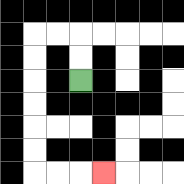{'start': '[3, 3]', 'end': '[4, 7]', 'path_directions': 'U,U,L,L,D,D,D,D,D,D,R,R,R', 'path_coordinates': '[[3, 3], [3, 2], [3, 1], [2, 1], [1, 1], [1, 2], [1, 3], [1, 4], [1, 5], [1, 6], [1, 7], [2, 7], [3, 7], [4, 7]]'}